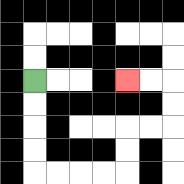{'start': '[1, 3]', 'end': '[5, 3]', 'path_directions': 'D,D,D,D,R,R,R,R,U,U,R,R,U,U,L,L', 'path_coordinates': '[[1, 3], [1, 4], [1, 5], [1, 6], [1, 7], [2, 7], [3, 7], [4, 7], [5, 7], [5, 6], [5, 5], [6, 5], [7, 5], [7, 4], [7, 3], [6, 3], [5, 3]]'}